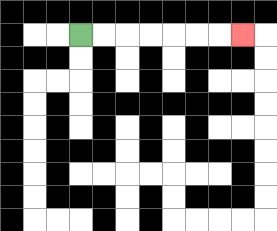{'start': '[3, 1]', 'end': '[10, 1]', 'path_directions': 'R,R,R,R,R,R,R', 'path_coordinates': '[[3, 1], [4, 1], [5, 1], [6, 1], [7, 1], [8, 1], [9, 1], [10, 1]]'}